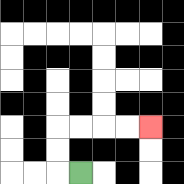{'start': '[3, 7]', 'end': '[6, 5]', 'path_directions': 'L,U,U,R,R,R,R', 'path_coordinates': '[[3, 7], [2, 7], [2, 6], [2, 5], [3, 5], [4, 5], [5, 5], [6, 5]]'}